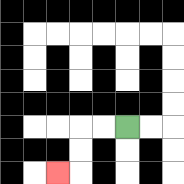{'start': '[5, 5]', 'end': '[2, 7]', 'path_directions': 'L,L,D,D,L', 'path_coordinates': '[[5, 5], [4, 5], [3, 5], [3, 6], [3, 7], [2, 7]]'}